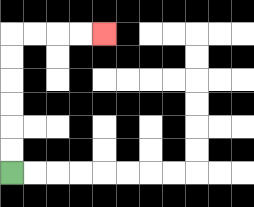{'start': '[0, 7]', 'end': '[4, 1]', 'path_directions': 'U,U,U,U,U,U,R,R,R,R', 'path_coordinates': '[[0, 7], [0, 6], [0, 5], [0, 4], [0, 3], [0, 2], [0, 1], [1, 1], [2, 1], [3, 1], [4, 1]]'}